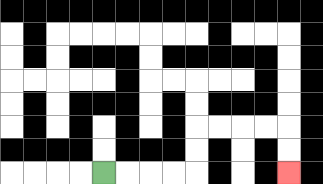{'start': '[4, 7]', 'end': '[12, 7]', 'path_directions': 'R,R,R,R,U,U,R,R,R,R,D,D', 'path_coordinates': '[[4, 7], [5, 7], [6, 7], [7, 7], [8, 7], [8, 6], [8, 5], [9, 5], [10, 5], [11, 5], [12, 5], [12, 6], [12, 7]]'}